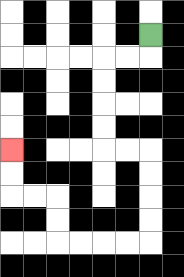{'start': '[6, 1]', 'end': '[0, 6]', 'path_directions': 'D,L,L,D,D,D,D,R,R,D,D,D,D,L,L,L,L,U,U,L,L,U,U', 'path_coordinates': '[[6, 1], [6, 2], [5, 2], [4, 2], [4, 3], [4, 4], [4, 5], [4, 6], [5, 6], [6, 6], [6, 7], [6, 8], [6, 9], [6, 10], [5, 10], [4, 10], [3, 10], [2, 10], [2, 9], [2, 8], [1, 8], [0, 8], [0, 7], [0, 6]]'}